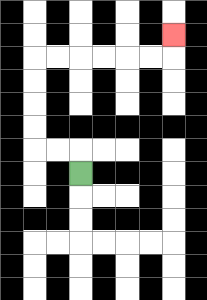{'start': '[3, 7]', 'end': '[7, 1]', 'path_directions': 'U,L,L,U,U,U,U,R,R,R,R,R,R,U', 'path_coordinates': '[[3, 7], [3, 6], [2, 6], [1, 6], [1, 5], [1, 4], [1, 3], [1, 2], [2, 2], [3, 2], [4, 2], [5, 2], [6, 2], [7, 2], [7, 1]]'}